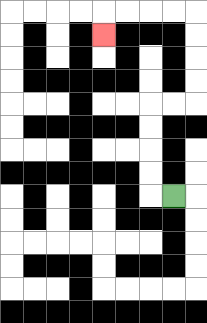{'start': '[7, 8]', 'end': '[4, 1]', 'path_directions': 'L,U,U,U,U,R,R,U,U,U,U,L,L,L,L,D', 'path_coordinates': '[[7, 8], [6, 8], [6, 7], [6, 6], [6, 5], [6, 4], [7, 4], [8, 4], [8, 3], [8, 2], [8, 1], [8, 0], [7, 0], [6, 0], [5, 0], [4, 0], [4, 1]]'}